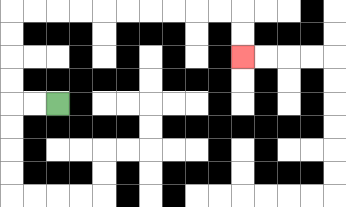{'start': '[2, 4]', 'end': '[10, 2]', 'path_directions': 'L,L,U,U,U,U,R,R,R,R,R,R,R,R,R,R,D,D', 'path_coordinates': '[[2, 4], [1, 4], [0, 4], [0, 3], [0, 2], [0, 1], [0, 0], [1, 0], [2, 0], [3, 0], [4, 0], [5, 0], [6, 0], [7, 0], [8, 0], [9, 0], [10, 0], [10, 1], [10, 2]]'}